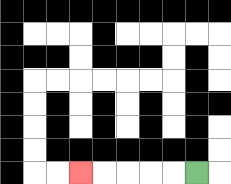{'start': '[8, 7]', 'end': '[3, 7]', 'path_directions': 'L,L,L,L,L', 'path_coordinates': '[[8, 7], [7, 7], [6, 7], [5, 7], [4, 7], [3, 7]]'}